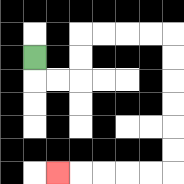{'start': '[1, 2]', 'end': '[2, 7]', 'path_directions': 'D,R,R,U,U,R,R,R,R,D,D,D,D,D,D,L,L,L,L,L', 'path_coordinates': '[[1, 2], [1, 3], [2, 3], [3, 3], [3, 2], [3, 1], [4, 1], [5, 1], [6, 1], [7, 1], [7, 2], [7, 3], [7, 4], [7, 5], [7, 6], [7, 7], [6, 7], [5, 7], [4, 7], [3, 7], [2, 7]]'}